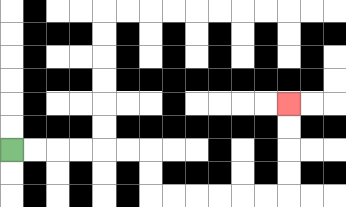{'start': '[0, 6]', 'end': '[12, 4]', 'path_directions': 'R,R,R,R,R,R,D,D,R,R,R,R,R,R,U,U,U,U', 'path_coordinates': '[[0, 6], [1, 6], [2, 6], [3, 6], [4, 6], [5, 6], [6, 6], [6, 7], [6, 8], [7, 8], [8, 8], [9, 8], [10, 8], [11, 8], [12, 8], [12, 7], [12, 6], [12, 5], [12, 4]]'}